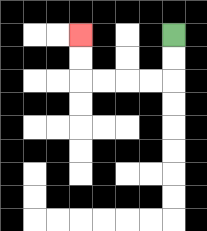{'start': '[7, 1]', 'end': '[3, 1]', 'path_directions': 'D,D,L,L,L,L,U,U', 'path_coordinates': '[[7, 1], [7, 2], [7, 3], [6, 3], [5, 3], [4, 3], [3, 3], [3, 2], [3, 1]]'}